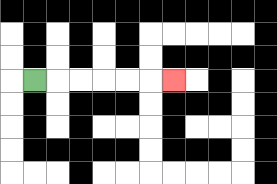{'start': '[1, 3]', 'end': '[7, 3]', 'path_directions': 'R,R,R,R,R,R', 'path_coordinates': '[[1, 3], [2, 3], [3, 3], [4, 3], [5, 3], [6, 3], [7, 3]]'}